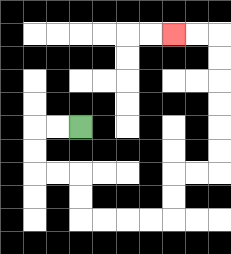{'start': '[3, 5]', 'end': '[7, 1]', 'path_directions': 'L,L,D,D,R,R,D,D,R,R,R,R,U,U,R,R,U,U,U,U,U,U,L,L', 'path_coordinates': '[[3, 5], [2, 5], [1, 5], [1, 6], [1, 7], [2, 7], [3, 7], [3, 8], [3, 9], [4, 9], [5, 9], [6, 9], [7, 9], [7, 8], [7, 7], [8, 7], [9, 7], [9, 6], [9, 5], [9, 4], [9, 3], [9, 2], [9, 1], [8, 1], [7, 1]]'}